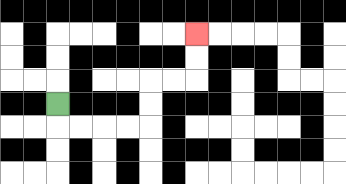{'start': '[2, 4]', 'end': '[8, 1]', 'path_directions': 'D,R,R,R,R,U,U,R,R,U,U', 'path_coordinates': '[[2, 4], [2, 5], [3, 5], [4, 5], [5, 5], [6, 5], [6, 4], [6, 3], [7, 3], [8, 3], [8, 2], [8, 1]]'}